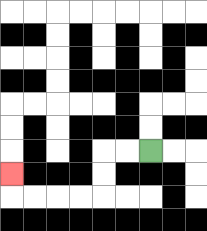{'start': '[6, 6]', 'end': '[0, 7]', 'path_directions': 'L,L,D,D,L,L,L,L,U', 'path_coordinates': '[[6, 6], [5, 6], [4, 6], [4, 7], [4, 8], [3, 8], [2, 8], [1, 8], [0, 8], [0, 7]]'}